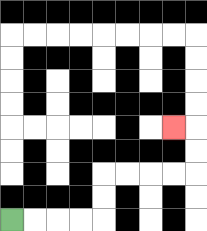{'start': '[0, 9]', 'end': '[7, 5]', 'path_directions': 'R,R,R,R,U,U,R,R,R,R,U,U,L', 'path_coordinates': '[[0, 9], [1, 9], [2, 9], [3, 9], [4, 9], [4, 8], [4, 7], [5, 7], [6, 7], [7, 7], [8, 7], [8, 6], [8, 5], [7, 5]]'}